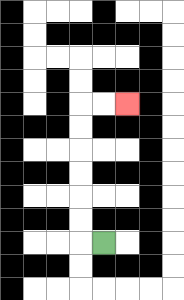{'start': '[4, 10]', 'end': '[5, 4]', 'path_directions': 'L,U,U,U,U,U,U,R,R', 'path_coordinates': '[[4, 10], [3, 10], [3, 9], [3, 8], [3, 7], [3, 6], [3, 5], [3, 4], [4, 4], [5, 4]]'}